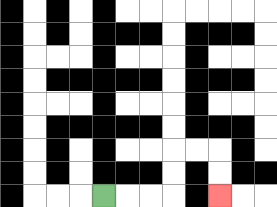{'start': '[4, 8]', 'end': '[9, 8]', 'path_directions': 'R,R,R,U,U,R,R,D,D', 'path_coordinates': '[[4, 8], [5, 8], [6, 8], [7, 8], [7, 7], [7, 6], [8, 6], [9, 6], [9, 7], [9, 8]]'}